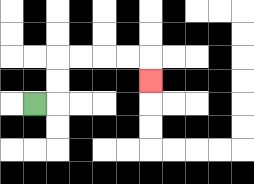{'start': '[1, 4]', 'end': '[6, 3]', 'path_directions': 'R,U,U,R,R,R,R,D', 'path_coordinates': '[[1, 4], [2, 4], [2, 3], [2, 2], [3, 2], [4, 2], [5, 2], [6, 2], [6, 3]]'}